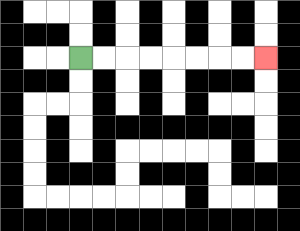{'start': '[3, 2]', 'end': '[11, 2]', 'path_directions': 'R,R,R,R,R,R,R,R', 'path_coordinates': '[[3, 2], [4, 2], [5, 2], [6, 2], [7, 2], [8, 2], [9, 2], [10, 2], [11, 2]]'}